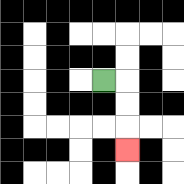{'start': '[4, 3]', 'end': '[5, 6]', 'path_directions': 'R,D,D,D', 'path_coordinates': '[[4, 3], [5, 3], [5, 4], [5, 5], [5, 6]]'}